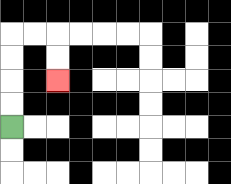{'start': '[0, 5]', 'end': '[2, 3]', 'path_directions': 'U,U,U,U,R,R,D,D', 'path_coordinates': '[[0, 5], [0, 4], [0, 3], [0, 2], [0, 1], [1, 1], [2, 1], [2, 2], [2, 3]]'}